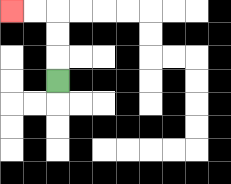{'start': '[2, 3]', 'end': '[0, 0]', 'path_directions': 'U,U,U,L,L', 'path_coordinates': '[[2, 3], [2, 2], [2, 1], [2, 0], [1, 0], [0, 0]]'}